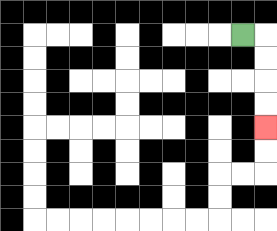{'start': '[10, 1]', 'end': '[11, 5]', 'path_directions': 'R,D,D,D,D', 'path_coordinates': '[[10, 1], [11, 1], [11, 2], [11, 3], [11, 4], [11, 5]]'}